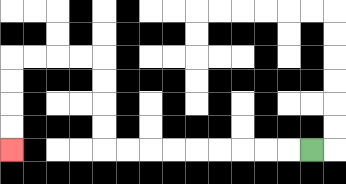{'start': '[13, 6]', 'end': '[0, 6]', 'path_directions': 'L,L,L,L,L,L,L,L,L,U,U,U,U,L,L,L,L,D,D,D,D', 'path_coordinates': '[[13, 6], [12, 6], [11, 6], [10, 6], [9, 6], [8, 6], [7, 6], [6, 6], [5, 6], [4, 6], [4, 5], [4, 4], [4, 3], [4, 2], [3, 2], [2, 2], [1, 2], [0, 2], [0, 3], [0, 4], [0, 5], [0, 6]]'}